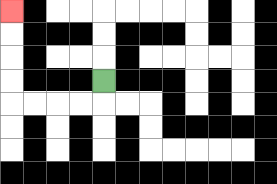{'start': '[4, 3]', 'end': '[0, 0]', 'path_directions': 'D,L,L,L,L,U,U,U,U', 'path_coordinates': '[[4, 3], [4, 4], [3, 4], [2, 4], [1, 4], [0, 4], [0, 3], [0, 2], [0, 1], [0, 0]]'}